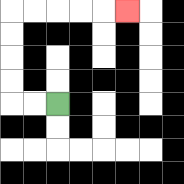{'start': '[2, 4]', 'end': '[5, 0]', 'path_directions': 'L,L,U,U,U,U,R,R,R,R,R', 'path_coordinates': '[[2, 4], [1, 4], [0, 4], [0, 3], [0, 2], [0, 1], [0, 0], [1, 0], [2, 0], [3, 0], [4, 0], [5, 0]]'}